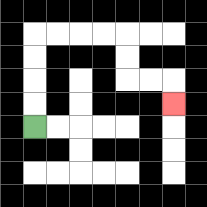{'start': '[1, 5]', 'end': '[7, 4]', 'path_directions': 'U,U,U,U,R,R,R,R,D,D,R,R,D', 'path_coordinates': '[[1, 5], [1, 4], [1, 3], [1, 2], [1, 1], [2, 1], [3, 1], [4, 1], [5, 1], [5, 2], [5, 3], [6, 3], [7, 3], [7, 4]]'}